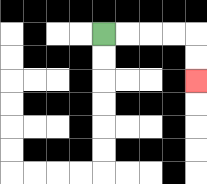{'start': '[4, 1]', 'end': '[8, 3]', 'path_directions': 'R,R,R,R,D,D', 'path_coordinates': '[[4, 1], [5, 1], [6, 1], [7, 1], [8, 1], [8, 2], [8, 3]]'}